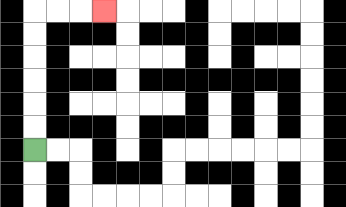{'start': '[1, 6]', 'end': '[4, 0]', 'path_directions': 'U,U,U,U,U,U,R,R,R', 'path_coordinates': '[[1, 6], [1, 5], [1, 4], [1, 3], [1, 2], [1, 1], [1, 0], [2, 0], [3, 0], [4, 0]]'}